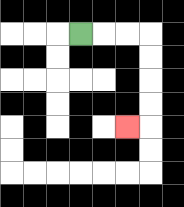{'start': '[3, 1]', 'end': '[5, 5]', 'path_directions': 'R,R,R,D,D,D,D,L', 'path_coordinates': '[[3, 1], [4, 1], [5, 1], [6, 1], [6, 2], [6, 3], [6, 4], [6, 5], [5, 5]]'}